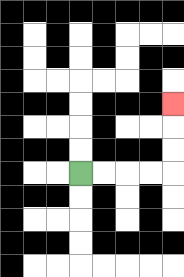{'start': '[3, 7]', 'end': '[7, 4]', 'path_directions': 'R,R,R,R,U,U,U', 'path_coordinates': '[[3, 7], [4, 7], [5, 7], [6, 7], [7, 7], [7, 6], [7, 5], [7, 4]]'}